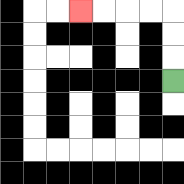{'start': '[7, 3]', 'end': '[3, 0]', 'path_directions': 'U,U,U,L,L,L,L', 'path_coordinates': '[[7, 3], [7, 2], [7, 1], [7, 0], [6, 0], [5, 0], [4, 0], [3, 0]]'}